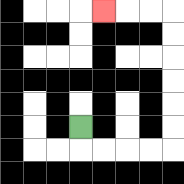{'start': '[3, 5]', 'end': '[4, 0]', 'path_directions': 'D,R,R,R,R,U,U,U,U,U,U,L,L,L', 'path_coordinates': '[[3, 5], [3, 6], [4, 6], [5, 6], [6, 6], [7, 6], [7, 5], [7, 4], [7, 3], [7, 2], [7, 1], [7, 0], [6, 0], [5, 0], [4, 0]]'}